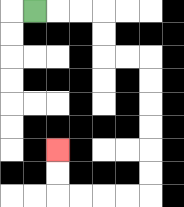{'start': '[1, 0]', 'end': '[2, 6]', 'path_directions': 'R,R,R,D,D,R,R,D,D,D,D,D,D,L,L,L,L,U,U', 'path_coordinates': '[[1, 0], [2, 0], [3, 0], [4, 0], [4, 1], [4, 2], [5, 2], [6, 2], [6, 3], [6, 4], [6, 5], [6, 6], [6, 7], [6, 8], [5, 8], [4, 8], [3, 8], [2, 8], [2, 7], [2, 6]]'}